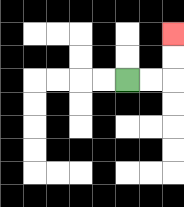{'start': '[5, 3]', 'end': '[7, 1]', 'path_directions': 'R,R,U,U', 'path_coordinates': '[[5, 3], [6, 3], [7, 3], [7, 2], [7, 1]]'}